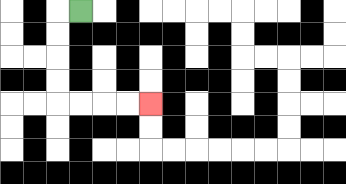{'start': '[3, 0]', 'end': '[6, 4]', 'path_directions': 'L,D,D,D,D,R,R,R,R', 'path_coordinates': '[[3, 0], [2, 0], [2, 1], [2, 2], [2, 3], [2, 4], [3, 4], [4, 4], [5, 4], [6, 4]]'}